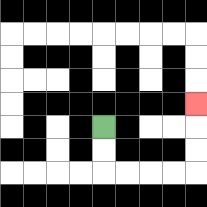{'start': '[4, 5]', 'end': '[8, 4]', 'path_directions': 'D,D,R,R,R,R,U,U,U', 'path_coordinates': '[[4, 5], [4, 6], [4, 7], [5, 7], [6, 7], [7, 7], [8, 7], [8, 6], [8, 5], [8, 4]]'}